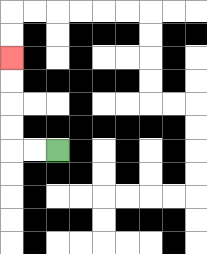{'start': '[2, 6]', 'end': '[0, 2]', 'path_directions': 'L,L,U,U,U,U', 'path_coordinates': '[[2, 6], [1, 6], [0, 6], [0, 5], [0, 4], [0, 3], [0, 2]]'}